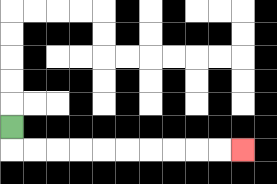{'start': '[0, 5]', 'end': '[10, 6]', 'path_directions': 'D,R,R,R,R,R,R,R,R,R,R', 'path_coordinates': '[[0, 5], [0, 6], [1, 6], [2, 6], [3, 6], [4, 6], [5, 6], [6, 6], [7, 6], [8, 6], [9, 6], [10, 6]]'}